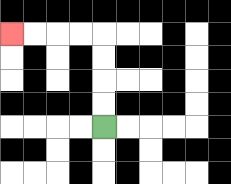{'start': '[4, 5]', 'end': '[0, 1]', 'path_directions': 'U,U,U,U,L,L,L,L', 'path_coordinates': '[[4, 5], [4, 4], [4, 3], [4, 2], [4, 1], [3, 1], [2, 1], [1, 1], [0, 1]]'}